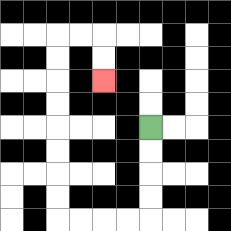{'start': '[6, 5]', 'end': '[4, 3]', 'path_directions': 'D,D,D,D,L,L,L,L,U,U,U,U,U,U,U,U,R,R,D,D', 'path_coordinates': '[[6, 5], [6, 6], [6, 7], [6, 8], [6, 9], [5, 9], [4, 9], [3, 9], [2, 9], [2, 8], [2, 7], [2, 6], [2, 5], [2, 4], [2, 3], [2, 2], [2, 1], [3, 1], [4, 1], [4, 2], [4, 3]]'}